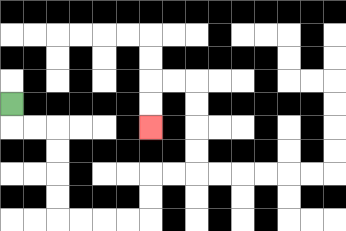{'start': '[0, 4]', 'end': '[6, 5]', 'path_directions': 'D,R,R,D,D,D,D,R,R,R,R,U,U,R,R,U,U,U,U,L,L,D,D', 'path_coordinates': '[[0, 4], [0, 5], [1, 5], [2, 5], [2, 6], [2, 7], [2, 8], [2, 9], [3, 9], [4, 9], [5, 9], [6, 9], [6, 8], [6, 7], [7, 7], [8, 7], [8, 6], [8, 5], [8, 4], [8, 3], [7, 3], [6, 3], [6, 4], [6, 5]]'}